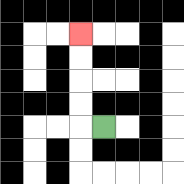{'start': '[4, 5]', 'end': '[3, 1]', 'path_directions': 'L,U,U,U,U', 'path_coordinates': '[[4, 5], [3, 5], [3, 4], [3, 3], [3, 2], [3, 1]]'}